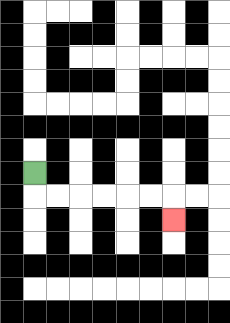{'start': '[1, 7]', 'end': '[7, 9]', 'path_directions': 'D,R,R,R,R,R,R,D', 'path_coordinates': '[[1, 7], [1, 8], [2, 8], [3, 8], [4, 8], [5, 8], [6, 8], [7, 8], [7, 9]]'}